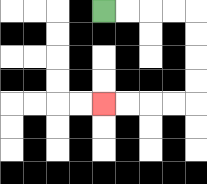{'start': '[4, 0]', 'end': '[4, 4]', 'path_directions': 'R,R,R,R,D,D,D,D,L,L,L,L', 'path_coordinates': '[[4, 0], [5, 0], [6, 0], [7, 0], [8, 0], [8, 1], [8, 2], [8, 3], [8, 4], [7, 4], [6, 4], [5, 4], [4, 4]]'}